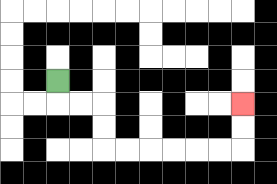{'start': '[2, 3]', 'end': '[10, 4]', 'path_directions': 'D,R,R,D,D,R,R,R,R,R,R,U,U', 'path_coordinates': '[[2, 3], [2, 4], [3, 4], [4, 4], [4, 5], [4, 6], [5, 6], [6, 6], [7, 6], [8, 6], [9, 6], [10, 6], [10, 5], [10, 4]]'}